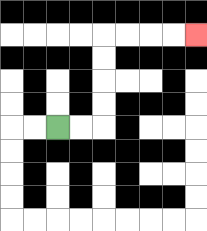{'start': '[2, 5]', 'end': '[8, 1]', 'path_directions': 'R,R,U,U,U,U,R,R,R,R', 'path_coordinates': '[[2, 5], [3, 5], [4, 5], [4, 4], [4, 3], [4, 2], [4, 1], [5, 1], [6, 1], [7, 1], [8, 1]]'}